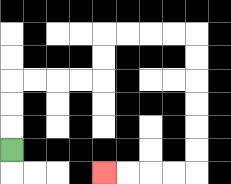{'start': '[0, 6]', 'end': '[4, 7]', 'path_directions': 'U,U,U,R,R,R,R,U,U,R,R,R,R,D,D,D,D,D,D,L,L,L,L', 'path_coordinates': '[[0, 6], [0, 5], [0, 4], [0, 3], [1, 3], [2, 3], [3, 3], [4, 3], [4, 2], [4, 1], [5, 1], [6, 1], [7, 1], [8, 1], [8, 2], [8, 3], [8, 4], [8, 5], [8, 6], [8, 7], [7, 7], [6, 7], [5, 7], [4, 7]]'}